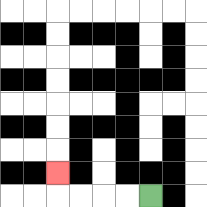{'start': '[6, 8]', 'end': '[2, 7]', 'path_directions': 'L,L,L,L,U', 'path_coordinates': '[[6, 8], [5, 8], [4, 8], [3, 8], [2, 8], [2, 7]]'}